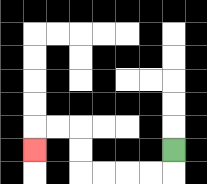{'start': '[7, 6]', 'end': '[1, 6]', 'path_directions': 'D,L,L,L,L,U,U,L,L,D', 'path_coordinates': '[[7, 6], [7, 7], [6, 7], [5, 7], [4, 7], [3, 7], [3, 6], [3, 5], [2, 5], [1, 5], [1, 6]]'}